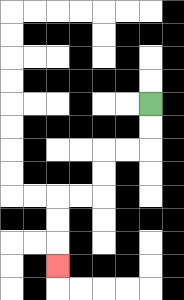{'start': '[6, 4]', 'end': '[2, 11]', 'path_directions': 'D,D,L,L,D,D,L,L,D,D,D', 'path_coordinates': '[[6, 4], [6, 5], [6, 6], [5, 6], [4, 6], [4, 7], [4, 8], [3, 8], [2, 8], [2, 9], [2, 10], [2, 11]]'}